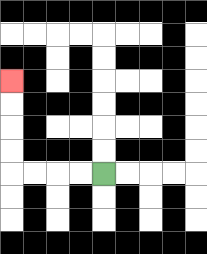{'start': '[4, 7]', 'end': '[0, 3]', 'path_directions': 'L,L,L,L,U,U,U,U', 'path_coordinates': '[[4, 7], [3, 7], [2, 7], [1, 7], [0, 7], [0, 6], [0, 5], [0, 4], [0, 3]]'}